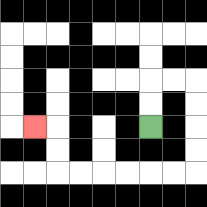{'start': '[6, 5]', 'end': '[1, 5]', 'path_directions': 'U,U,R,R,D,D,D,D,L,L,L,L,L,L,U,U,L', 'path_coordinates': '[[6, 5], [6, 4], [6, 3], [7, 3], [8, 3], [8, 4], [8, 5], [8, 6], [8, 7], [7, 7], [6, 7], [5, 7], [4, 7], [3, 7], [2, 7], [2, 6], [2, 5], [1, 5]]'}